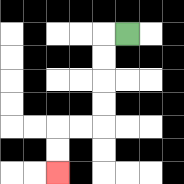{'start': '[5, 1]', 'end': '[2, 7]', 'path_directions': 'L,D,D,D,D,L,L,D,D', 'path_coordinates': '[[5, 1], [4, 1], [4, 2], [4, 3], [4, 4], [4, 5], [3, 5], [2, 5], [2, 6], [2, 7]]'}